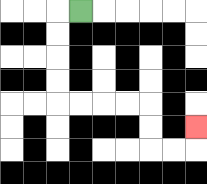{'start': '[3, 0]', 'end': '[8, 5]', 'path_directions': 'L,D,D,D,D,R,R,R,R,D,D,R,R,U', 'path_coordinates': '[[3, 0], [2, 0], [2, 1], [2, 2], [2, 3], [2, 4], [3, 4], [4, 4], [5, 4], [6, 4], [6, 5], [6, 6], [7, 6], [8, 6], [8, 5]]'}